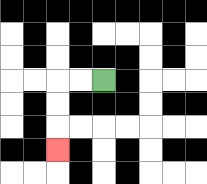{'start': '[4, 3]', 'end': '[2, 6]', 'path_directions': 'L,L,D,D,D', 'path_coordinates': '[[4, 3], [3, 3], [2, 3], [2, 4], [2, 5], [2, 6]]'}